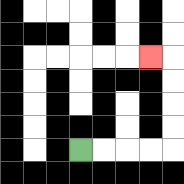{'start': '[3, 6]', 'end': '[6, 2]', 'path_directions': 'R,R,R,R,U,U,U,U,L', 'path_coordinates': '[[3, 6], [4, 6], [5, 6], [6, 6], [7, 6], [7, 5], [7, 4], [7, 3], [7, 2], [6, 2]]'}